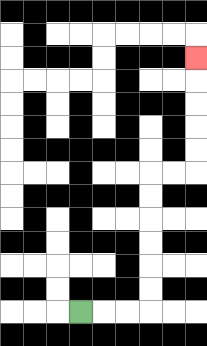{'start': '[3, 13]', 'end': '[8, 2]', 'path_directions': 'R,R,R,U,U,U,U,U,U,R,R,U,U,U,U,U', 'path_coordinates': '[[3, 13], [4, 13], [5, 13], [6, 13], [6, 12], [6, 11], [6, 10], [6, 9], [6, 8], [6, 7], [7, 7], [8, 7], [8, 6], [8, 5], [8, 4], [8, 3], [8, 2]]'}